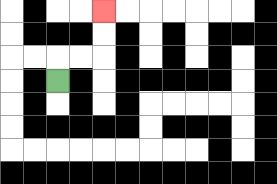{'start': '[2, 3]', 'end': '[4, 0]', 'path_directions': 'U,R,R,U,U', 'path_coordinates': '[[2, 3], [2, 2], [3, 2], [4, 2], [4, 1], [4, 0]]'}